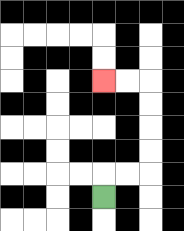{'start': '[4, 8]', 'end': '[4, 3]', 'path_directions': 'U,R,R,U,U,U,U,L,L', 'path_coordinates': '[[4, 8], [4, 7], [5, 7], [6, 7], [6, 6], [6, 5], [6, 4], [6, 3], [5, 3], [4, 3]]'}